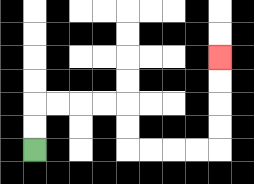{'start': '[1, 6]', 'end': '[9, 2]', 'path_directions': 'U,U,R,R,R,R,D,D,R,R,R,R,U,U,U,U', 'path_coordinates': '[[1, 6], [1, 5], [1, 4], [2, 4], [3, 4], [4, 4], [5, 4], [5, 5], [5, 6], [6, 6], [7, 6], [8, 6], [9, 6], [9, 5], [9, 4], [9, 3], [9, 2]]'}